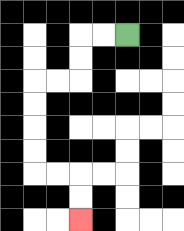{'start': '[5, 1]', 'end': '[3, 9]', 'path_directions': 'L,L,D,D,L,L,D,D,D,D,R,R,D,D', 'path_coordinates': '[[5, 1], [4, 1], [3, 1], [3, 2], [3, 3], [2, 3], [1, 3], [1, 4], [1, 5], [1, 6], [1, 7], [2, 7], [3, 7], [3, 8], [3, 9]]'}